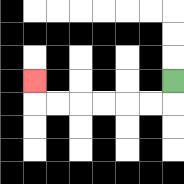{'start': '[7, 3]', 'end': '[1, 3]', 'path_directions': 'D,L,L,L,L,L,L,U', 'path_coordinates': '[[7, 3], [7, 4], [6, 4], [5, 4], [4, 4], [3, 4], [2, 4], [1, 4], [1, 3]]'}